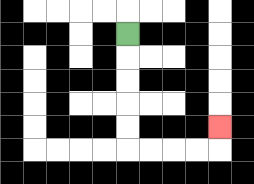{'start': '[5, 1]', 'end': '[9, 5]', 'path_directions': 'D,D,D,D,D,R,R,R,R,U', 'path_coordinates': '[[5, 1], [5, 2], [5, 3], [5, 4], [5, 5], [5, 6], [6, 6], [7, 6], [8, 6], [9, 6], [9, 5]]'}